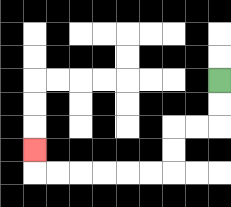{'start': '[9, 3]', 'end': '[1, 6]', 'path_directions': 'D,D,L,L,D,D,L,L,L,L,L,L,U', 'path_coordinates': '[[9, 3], [9, 4], [9, 5], [8, 5], [7, 5], [7, 6], [7, 7], [6, 7], [5, 7], [4, 7], [3, 7], [2, 7], [1, 7], [1, 6]]'}